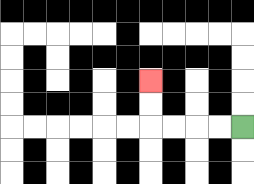{'start': '[10, 5]', 'end': '[6, 3]', 'path_directions': 'L,L,L,L,U,U', 'path_coordinates': '[[10, 5], [9, 5], [8, 5], [7, 5], [6, 5], [6, 4], [6, 3]]'}